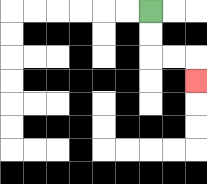{'start': '[6, 0]', 'end': '[8, 3]', 'path_directions': 'D,D,R,R,D', 'path_coordinates': '[[6, 0], [6, 1], [6, 2], [7, 2], [8, 2], [8, 3]]'}